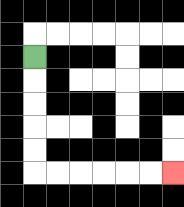{'start': '[1, 2]', 'end': '[7, 7]', 'path_directions': 'D,D,D,D,D,R,R,R,R,R,R', 'path_coordinates': '[[1, 2], [1, 3], [1, 4], [1, 5], [1, 6], [1, 7], [2, 7], [3, 7], [4, 7], [5, 7], [6, 7], [7, 7]]'}